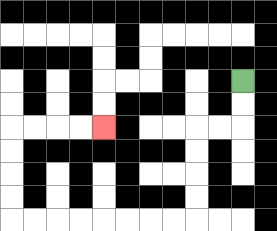{'start': '[10, 3]', 'end': '[4, 5]', 'path_directions': 'D,D,L,L,D,D,D,D,L,L,L,L,L,L,L,L,U,U,U,U,R,R,R,R', 'path_coordinates': '[[10, 3], [10, 4], [10, 5], [9, 5], [8, 5], [8, 6], [8, 7], [8, 8], [8, 9], [7, 9], [6, 9], [5, 9], [4, 9], [3, 9], [2, 9], [1, 9], [0, 9], [0, 8], [0, 7], [0, 6], [0, 5], [1, 5], [2, 5], [3, 5], [4, 5]]'}